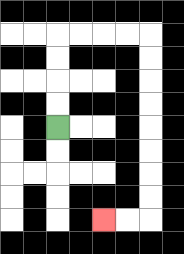{'start': '[2, 5]', 'end': '[4, 9]', 'path_directions': 'U,U,U,U,R,R,R,R,D,D,D,D,D,D,D,D,L,L', 'path_coordinates': '[[2, 5], [2, 4], [2, 3], [2, 2], [2, 1], [3, 1], [4, 1], [5, 1], [6, 1], [6, 2], [6, 3], [6, 4], [6, 5], [6, 6], [6, 7], [6, 8], [6, 9], [5, 9], [4, 9]]'}